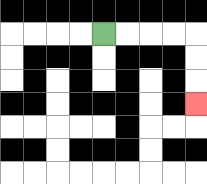{'start': '[4, 1]', 'end': '[8, 4]', 'path_directions': 'R,R,R,R,D,D,D', 'path_coordinates': '[[4, 1], [5, 1], [6, 1], [7, 1], [8, 1], [8, 2], [8, 3], [8, 4]]'}